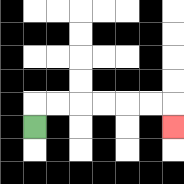{'start': '[1, 5]', 'end': '[7, 5]', 'path_directions': 'U,R,R,R,R,R,R,D', 'path_coordinates': '[[1, 5], [1, 4], [2, 4], [3, 4], [4, 4], [5, 4], [6, 4], [7, 4], [7, 5]]'}